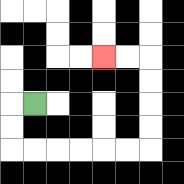{'start': '[1, 4]', 'end': '[4, 2]', 'path_directions': 'L,D,D,R,R,R,R,R,R,U,U,U,U,L,L', 'path_coordinates': '[[1, 4], [0, 4], [0, 5], [0, 6], [1, 6], [2, 6], [3, 6], [4, 6], [5, 6], [6, 6], [6, 5], [6, 4], [6, 3], [6, 2], [5, 2], [4, 2]]'}